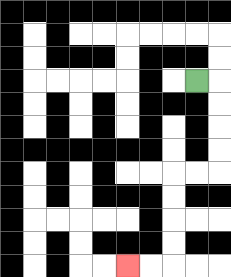{'start': '[8, 3]', 'end': '[5, 11]', 'path_directions': 'R,D,D,D,D,L,L,D,D,D,D,L,L', 'path_coordinates': '[[8, 3], [9, 3], [9, 4], [9, 5], [9, 6], [9, 7], [8, 7], [7, 7], [7, 8], [7, 9], [7, 10], [7, 11], [6, 11], [5, 11]]'}